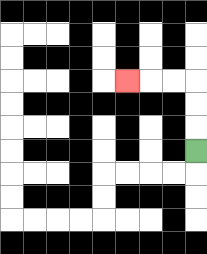{'start': '[8, 6]', 'end': '[5, 3]', 'path_directions': 'U,U,U,L,L,L', 'path_coordinates': '[[8, 6], [8, 5], [8, 4], [8, 3], [7, 3], [6, 3], [5, 3]]'}